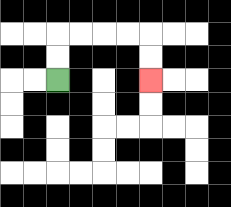{'start': '[2, 3]', 'end': '[6, 3]', 'path_directions': 'U,U,R,R,R,R,D,D', 'path_coordinates': '[[2, 3], [2, 2], [2, 1], [3, 1], [4, 1], [5, 1], [6, 1], [6, 2], [6, 3]]'}